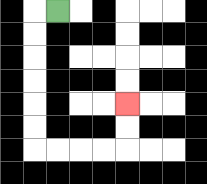{'start': '[2, 0]', 'end': '[5, 4]', 'path_directions': 'L,D,D,D,D,D,D,R,R,R,R,U,U', 'path_coordinates': '[[2, 0], [1, 0], [1, 1], [1, 2], [1, 3], [1, 4], [1, 5], [1, 6], [2, 6], [3, 6], [4, 6], [5, 6], [5, 5], [5, 4]]'}